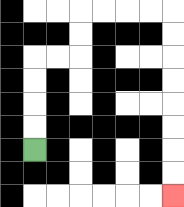{'start': '[1, 6]', 'end': '[7, 8]', 'path_directions': 'U,U,U,U,R,R,U,U,R,R,R,R,D,D,D,D,D,D,D,D', 'path_coordinates': '[[1, 6], [1, 5], [1, 4], [1, 3], [1, 2], [2, 2], [3, 2], [3, 1], [3, 0], [4, 0], [5, 0], [6, 0], [7, 0], [7, 1], [7, 2], [7, 3], [7, 4], [7, 5], [7, 6], [7, 7], [7, 8]]'}